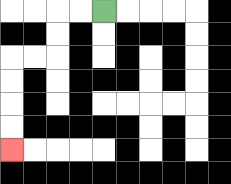{'start': '[4, 0]', 'end': '[0, 6]', 'path_directions': 'L,L,D,D,L,L,D,D,D,D', 'path_coordinates': '[[4, 0], [3, 0], [2, 0], [2, 1], [2, 2], [1, 2], [0, 2], [0, 3], [0, 4], [0, 5], [0, 6]]'}